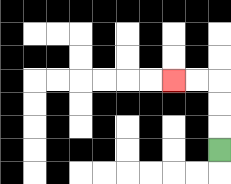{'start': '[9, 6]', 'end': '[7, 3]', 'path_directions': 'U,U,U,L,L', 'path_coordinates': '[[9, 6], [9, 5], [9, 4], [9, 3], [8, 3], [7, 3]]'}